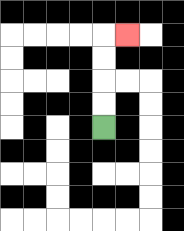{'start': '[4, 5]', 'end': '[5, 1]', 'path_directions': 'U,U,U,U,R', 'path_coordinates': '[[4, 5], [4, 4], [4, 3], [4, 2], [4, 1], [5, 1]]'}